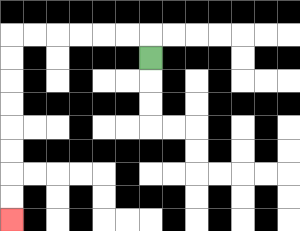{'start': '[6, 2]', 'end': '[0, 9]', 'path_directions': 'U,L,L,L,L,L,L,D,D,D,D,D,D,D,D', 'path_coordinates': '[[6, 2], [6, 1], [5, 1], [4, 1], [3, 1], [2, 1], [1, 1], [0, 1], [0, 2], [0, 3], [0, 4], [0, 5], [0, 6], [0, 7], [0, 8], [0, 9]]'}